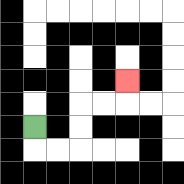{'start': '[1, 5]', 'end': '[5, 3]', 'path_directions': 'D,R,R,U,U,R,R,U', 'path_coordinates': '[[1, 5], [1, 6], [2, 6], [3, 6], [3, 5], [3, 4], [4, 4], [5, 4], [5, 3]]'}